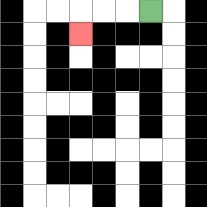{'start': '[6, 0]', 'end': '[3, 1]', 'path_directions': 'L,L,L,D', 'path_coordinates': '[[6, 0], [5, 0], [4, 0], [3, 0], [3, 1]]'}